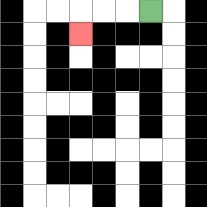{'start': '[6, 0]', 'end': '[3, 1]', 'path_directions': 'L,L,L,D', 'path_coordinates': '[[6, 0], [5, 0], [4, 0], [3, 0], [3, 1]]'}